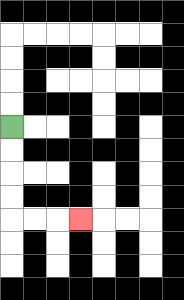{'start': '[0, 5]', 'end': '[3, 9]', 'path_directions': 'D,D,D,D,R,R,R', 'path_coordinates': '[[0, 5], [0, 6], [0, 7], [0, 8], [0, 9], [1, 9], [2, 9], [3, 9]]'}